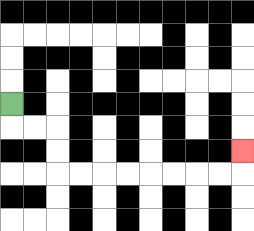{'start': '[0, 4]', 'end': '[10, 6]', 'path_directions': 'D,R,R,D,D,R,R,R,R,R,R,R,R,U', 'path_coordinates': '[[0, 4], [0, 5], [1, 5], [2, 5], [2, 6], [2, 7], [3, 7], [4, 7], [5, 7], [6, 7], [7, 7], [8, 7], [9, 7], [10, 7], [10, 6]]'}